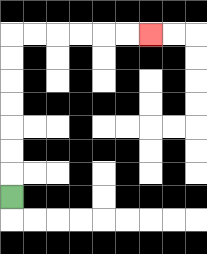{'start': '[0, 8]', 'end': '[6, 1]', 'path_directions': 'U,U,U,U,U,U,U,R,R,R,R,R,R', 'path_coordinates': '[[0, 8], [0, 7], [0, 6], [0, 5], [0, 4], [0, 3], [0, 2], [0, 1], [1, 1], [2, 1], [3, 1], [4, 1], [5, 1], [6, 1]]'}